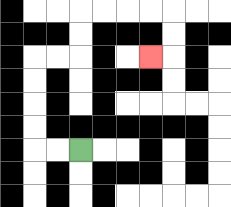{'start': '[3, 6]', 'end': '[6, 2]', 'path_directions': 'L,L,U,U,U,U,R,R,U,U,R,R,R,R,D,D,L', 'path_coordinates': '[[3, 6], [2, 6], [1, 6], [1, 5], [1, 4], [1, 3], [1, 2], [2, 2], [3, 2], [3, 1], [3, 0], [4, 0], [5, 0], [6, 0], [7, 0], [7, 1], [7, 2], [6, 2]]'}